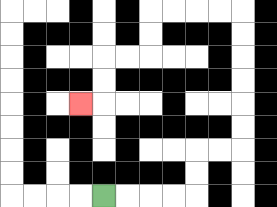{'start': '[4, 8]', 'end': '[3, 4]', 'path_directions': 'R,R,R,R,U,U,R,R,U,U,U,U,U,U,L,L,L,L,D,D,L,L,D,D,L', 'path_coordinates': '[[4, 8], [5, 8], [6, 8], [7, 8], [8, 8], [8, 7], [8, 6], [9, 6], [10, 6], [10, 5], [10, 4], [10, 3], [10, 2], [10, 1], [10, 0], [9, 0], [8, 0], [7, 0], [6, 0], [6, 1], [6, 2], [5, 2], [4, 2], [4, 3], [4, 4], [3, 4]]'}